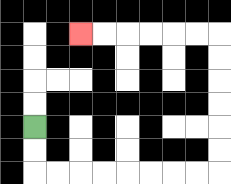{'start': '[1, 5]', 'end': '[3, 1]', 'path_directions': 'D,D,R,R,R,R,R,R,R,R,U,U,U,U,U,U,L,L,L,L,L,L', 'path_coordinates': '[[1, 5], [1, 6], [1, 7], [2, 7], [3, 7], [4, 7], [5, 7], [6, 7], [7, 7], [8, 7], [9, 7], [9, 6], [9, 5], [9, 4], [9, 3], [9, 2], [9, 1], [8, 1], [7, 1], [6, 1], [5, 1], [4, 1], [3, 1]]'}